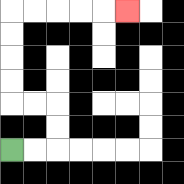{'start': '[0, 6]', 'end': '[5, 0]', 'path_directions': 'R,R,U,U,L,L,U,U,U,U,R,R,R,R,R', 'path_coordinates': '[[0, 6], [1, 6], [2, 6], [2, 5], [2, 4], [1, 4], [0, 4], [0, 3], [0, 2], [0, 1], [0, 0], [1, 0], [2, 0], [3, 0], [4, 0], [5, 0]]'}